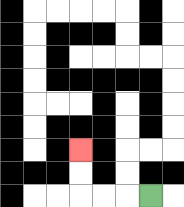{'start': '[6, 8]', 'end': '[3, 6]', 'path_directions': 'L,L,L,U,U', 'path_coordinates': '[[6, 8], [5, 8], [4, 8], [3, 8], [3, 7], [3, 6]]'}